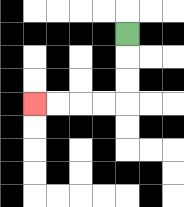{'start': '[5, 1]', 'end': '[1, 4]', 'path_directions': 'D,D,D,L,L,L,L', 'path_coordinates': '[[5, 1], [5, 2], [5, 3], [5, 4], [4, 4], [3, 4], [2, 4], [1, 4]]'}